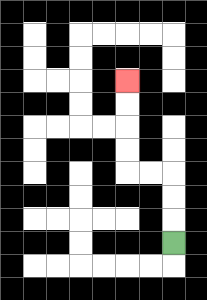{'start': '[7, 10]', 'end': '[5, 3]', 'path_directions': 'U,U,U,L,L,U,U,U,U', 'path_coordinates': '[[7, 10], [7, 9], [7, 8], [7, 7], [6, 7], [5, 7], [5, 6], [5, 5], [5, 4], [5, 3]]'}